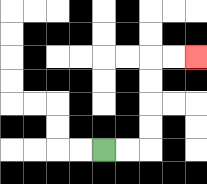{'start': '[4, 6]', 'end': '[8, 2]', 'path_directions': 'R,R,U,U,U,U,R,R', 'path_coordinates': '[[4, 6], [5, 6], [6, 6], [6, 5], [6, 4], [6, 3], [6, 2], [7, 2], [8, 2]]'}